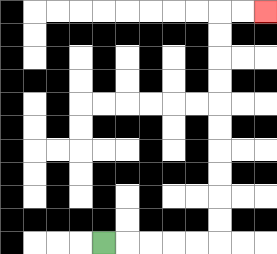{'start': '[4, 10]', 'end': '[11, 0]', 'path_directions': 'R,R,R,R,R,U,U,U,U,U,U,U,U,U,U,R,R', 'path_coordinates': '[[4, 10], [5, 10], [6, 10], [7, 10], [8, 10], [9, 10], [9, 9], [9, 8], [9, 7], [9, 6], [9, 5], [9, 4], [9, 3], [9, 2], [9, 1], [9, 0], [10, 0], [11, 0]]'}